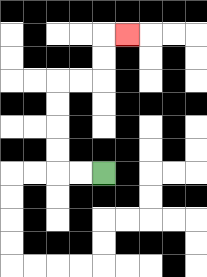{'start': '[4, 7]', 'end': '[5, 1]', 'path_directions': 'L,L,U,U,U,U,R,R,U,U,R', 'path_coordinates': '[[4, 7], [3, 7], [2, 7], [2, 6], [2, 5], [2, 4], [2, 3], [3, 3], [4, 3], [4, 2], [4, 1], [5, 1]]'}